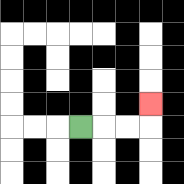{'start': '[3, 5]', 'end': '[6, 4]', 'path_directions': 'R,R,R,U', 'path_coordinates': '[[3, 5], [4, 5], [5, 5], [6, 5], [6, 4]]'}